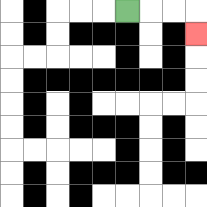{'start': '[5, 0]', 'end': '[8, 1]', 'path_directions': 'R,R,R,D', 'path_coordinates': '[[5, 0], [6, 0], [7, 0], [8, 0], [8, 1]]'}